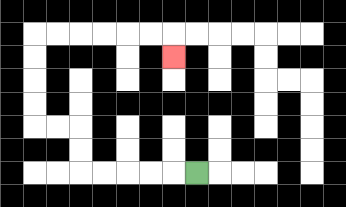{'start': '[8, 7]', 'end': '[7, 2]', 'path_directions': 'L,L,L,L,L,U,U,L,L,U,U,U,U,R,R,R,R,R,R,D', 'path_coordinates': '[[8, 7], [7, 7], [6, 7], [5, 7], [4, 7], [3, 7], [3, 6], [3, 5], [2, 5], [1, 5], [1, 4], [1, 3], [1, 2], [1, 1], [2, 1], [3, 1], [4, 1], [5, 1], [6, 1], [7, 1], [7, 2]]'}